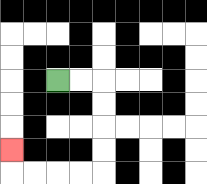{'start': '[2, 3]', 'end': '[0, 6]', 'path_directions': 'R,R,D,D,D,D,L,L,L,L,U', 'path_coordinates': '[[2, 3], [3, 3], [4, 3], [4, 4], [4, 5], [4, 6], [4, 7], [3, 7], [2, 7], [1, 7], [0, 7], [0, 6]]'}